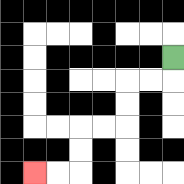{'start': '[7, 2]', 'end': '[1, 7]', 'path_directions': 'D,L,L,D,D,L,L,D,D,L,L', 'path_coordinates': '[[7, 2], [7, 3], [6, 3], [5, 3], [5, 4], [5, 5], [4, 5], [3, 5], [3, 6], [3, 7], [2, 7], [1, 7]]'}